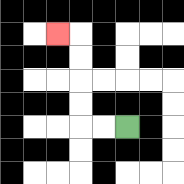{'start': '[5, 5]', 'end': '[2, 1]', 'path_directions': 'L,L,U,U,U,U,L', 'path_coordinates': '[[5, 5], [4, 5], [3, 5], [3, 4], [3, 3], [3, 2], [3, 1], [2, 1]]'}